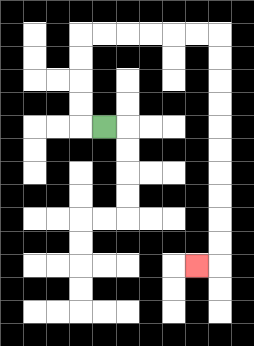{'start': '[4, 5]', 'end': '[8, 11]', 'path_directions': 'L,U,U,U,U,R,R,R,R,R,R,D,D,D,D,D,D,D,D,D,D,L', 'path_coordinates': '[[4, 5], [3, 5], [3, 4], [3, 3], [3, 2], [3, 1], [4, 1], [5, 1], [6, 1], [7, 1], [8, 1], [9, 1], [9, 2], [9, 3], [9, 4], [9, 5], [9, 6], [9, 7], [9, 8], [9, 9], [9, 10], [9, 11], [8, 11]]'}